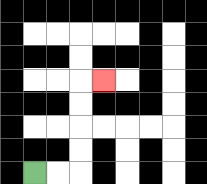{'start': '[1, 7]', 'end': '[4, 3]', 'path_directions': 'R,R,U,U,U,U,R', 'path_coordinates': '[[1, 7], [2, 7], [3, 7], [3, 6], [3, 5], [3, 4], [3, 3], [4, 3]]'}